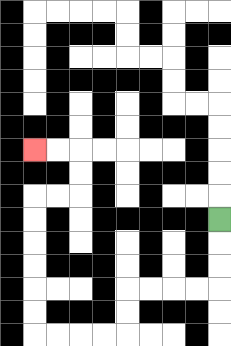{'start': '[9, 9]', 'end': '[1, 6]', 'path_directions': 'D,D,D,L,L,L,L,D,D,L,L,L,L,U,U,U,U,U,U,R,R,U,U,L,L', 'path_coordinates': '[[9, 9], [9, 10], [9, 11], [9, 12], [8, 12], [7, 12], [6, 12], [5, 12], [5, 13], [5, 14], [4, 14], [3, 14], [2, 14], [1, 14], [1, 13], [1, 12], [1, 11], [1, 10], [1, 9], [1, 8], [2, 8], [3, 8], [3, 7], [3, 6], [2, 6], [1, 6]]'}